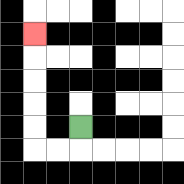{'start': '[3, 5]', 'end': '[1, 1]', 'path_directions': 'D,L,L,U,U,U,U,U', 'path_coordinates': '[[3, 5], [3, 6], [2, 6], [1, 6], [1, 5], [1, 4], [1, 3], [1, 2], [1, 1]]'}